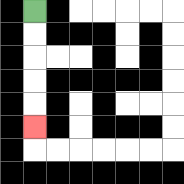{'start': '[1, 0]', 'end': '[1, 5]', 'path_directions': 'D,D,D,D,D', 'path_coordinates': '[[1, 0], [1, 1], [1, 2], [1, 3], [1, 4], [1, 5]]'}